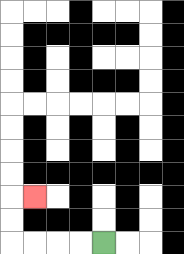{'start': '[4, 10]', 'end': '[1, 8]', 'path_directions': 'L,L,L,L,U,U,R', 'path_coordinates': '[[4, 10], [3, 10], [2, 10], [1, 10], [0, 10], [0, 9], [0, 8], [1, 8]]'}